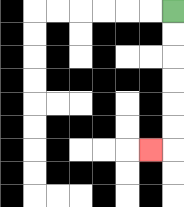{'start': '[7, 0]', 'end': '[6, 6]', 'path_directions': 'D,D,D,D,D,D,L', 'path_coordinates': '[[7, 0], [7, 1], [7, 2], [7, 3], [7, 4], [7, 5], [7, 6], [6, 6]]'}